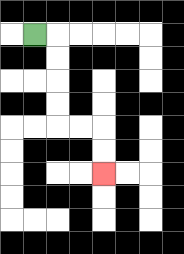{'start': '[1, 1]', 'end': '[4, 7]', 'path_directions': 'R,D,D,D,D,R,R,D,D', 'path_coordinates': '[[1, 1], [2, 1], [2, 2], [2, 3], [2, 4], [2, 5], [3, 5], [4, 5], [4, 6], [4, 7]]'}